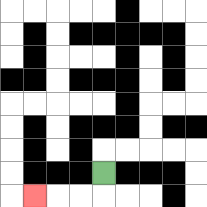{'start': '[4, 7]', 'end': '[1, 8]', 'path_directions': 'D,L,L,L', 'path_coordinates': '[[4, 7], [4, 8], [3, 8], [2, 8], [1, 8]]'}